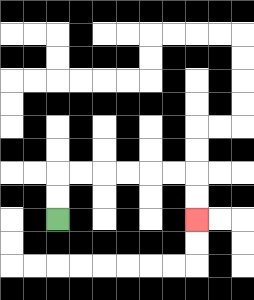{'start': '[2, 9]', 'end': '[8, 9]', 'path_directions': 'U,U,R,R,R,R,R,R,D,D', 'path_coordinates': '[[2, 9], [2, 8], [2, 7], [3, 7], [4, 7], [5, 7], [6, 7], [7, 7], [8, 7], [8, 8], [8, 9]]'}